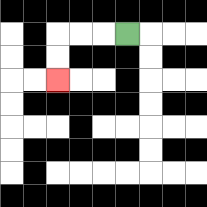{'start': '[5, 1]', 'end': '[2, 3]', 'path_directions': 'L,L,L,D,D', 'path_coordinates': '[[5, 1], [4, 1], [3, 1], [2, 1], [2, 2], [2, 3]]'}